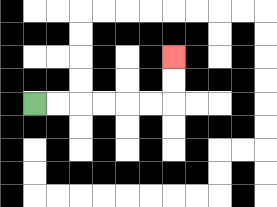{'start': '[1, 4]', 'end': '[7, 2]', 'path_directions': 'R,R,R,R,R,R,U,U', 'path_coordinates': '[[1, 4], [2, 4], [3, 4], [4, 4], [5, 4], [6, 4], [7, 4], [7, 3], [7, 2]]'}